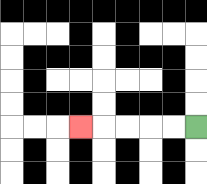{'start': '[8, 5]', 'end': '[3, 5]', 'path_directions': 'L,L,L,L,L', 'path_coordinates': '[[8, 5], [7, 5], [6, 5], [5, 5], [4, 5], [3, 5]]'}